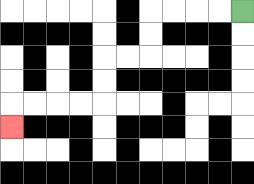{'start': '[10, 0]', 'end': '[0, 5]', 'path_directions': 'L,L,L,L,D,D,L,L,D,D,L,L,L,L,D', 'path_coordinates': '[[10, 0], [9, 0], [8, 0], [7, 0], [6, 0], [6, 1], [6, 2], [5, 2], [4, 2], [4, 3], [4, 4], [3, 4], [2, 4], [1, 4], [0, 4], [0, 5]]'}